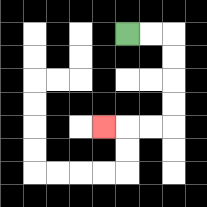{'start': '[5, 1]', 'end': '[4, 5]', 'path_directions': 'R,R,D,D,D,D,L,L,L', 'path_coordinates': '[[5, 1], [6, 1], [7, 1], [7, 2], [7, 3], [7, 4], [7, 5], [6, 5], [5, 5], [4, 5]]'}